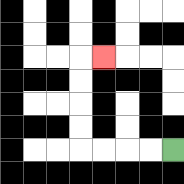{'start': '[7, 6]', 'end': '[4, 2]', 'path_directions': 'L,L,L,L,U,U,U,U,R', 'path_coordinates': '[[7, 6], [6, 6], [5, 6], [4, 6], [3, 6], [3, 5], [3, 4], [3, 3], [3, 2], [4, 2]]'}